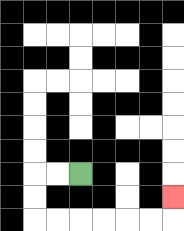{'start': '[3, 7]', 'end': '[7, 8]', 'path_directions': 'L,L,D,D,R,R,R,R,R,R,U', 'path_coordinates': '[[3, 7], [2, 7], [1, 7], [1, 8], [1, 9], [2, 9], [3, 9], [4, 9], [5, 9], [6, 9], [7, 9], [7, 8]]'}